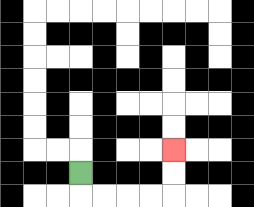{'start': '[3, 7]', 'end': '[7, 6]', 'path_directions': 'D,R,R,R,R,U,U', 'path_coordinates': '[[3, 7], [3, 8], [4, 8], [5, 8], [6, 8], [7, 8], [7, 7], [7, 6]]'}